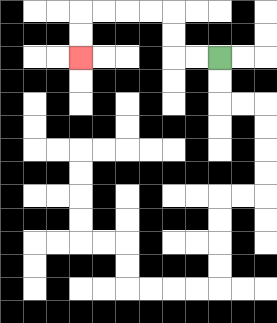{'start': '[9, 2]', 'end': '[3, 2]', 'path_directions': 'L,L,U,U,L,L,L,L,D,D', 'path_coordinates': '[[9, 2], [8, 2], [7, 2], [7, 1], [7, 0], [6, 0], [5, 0], [4, 0], [3, 0], [3, 1], [3, 2]]'}